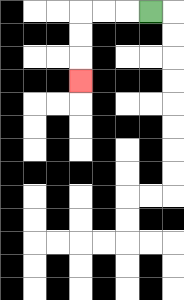{'start': '[6, 0]', 'end': '[3, 3]', 'path_directions': 'L,L,L,D,D,D', 'path_coordinates': '[[6, 0], [5, 0], [4, 0], [3, 0], [3, 1], [3, 2], [3, 3]]'}